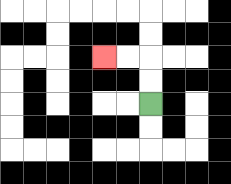{'start': '[6, 4]', 'end': '[4, 2]', 'path_directions': 'U,U,L,L', 'path_coordinates': '[[6, 4], [6, 3], [6, 2], [5, 2], [4, 2]]'}